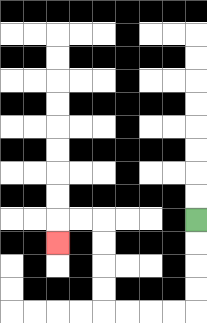{'start': '[8, 9]', 'end': '[2, 10]', 'path_directions': 'D,D,D,D,L,L,L,L,U,U,U,U,L,L,D', 'path_coordinates': '[[8, 9], [8, 10], [8, 11], [8, 12], [8, 13], [7, 13], [6, 13], [5, 13], [4, 13], [4, 12], [4, 11], [4, 10], [4, 9], [3, 9], [2, 9], [2, 10]]'}